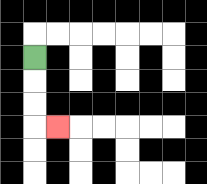{'start': '[1, 2]', 'end': '[2, 5]', 'path_directions': 'D,D,D,R', 'path_coordinates': '[[1, 2], [1, 3], [1, 4], [1, 5], [2, 5]]'}